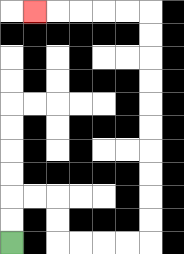{'start': '[0, 10]', 'end': '[1, 0]', 'path_directions': 'U,U,R,R,D,D,R,R,R,R,U,U,U,U,U,U,U,U,U,U,L,L,L,L,L', 'path_coordinates': '[[0, 10], [0, 9], [0, 8], [1, 8], [2, 8], [2, 9], [2, 10], [3, 10], [4, 10], [5, 10], [6, 10], [6, 9], [6, 8], [6, 7], [6, 6], [6, 5], [6, 4], [6, 3], [6, 2], [6, 1], [6, 0], [5, 0], [4, 0], [3, 0], [2, 0], [1, 0]]'}